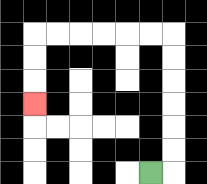{'start': '[6, 7]', 'end': '[1, 4]', 'path_directions': 'R,U,U,U,U,U,U,L,L,L,L,L,L,D,D,D', 'path_coordinates': '[[6, 7], [7, 7], [7, 6], [7, 5], [7, 4], [7, 3], [7, 2], [7, 1], [6, 1], [5, 1], [4, 1], [3, 1], [2, 1], [1, 1], [1, 2], [1, 3], [1, 4]]'}